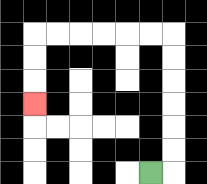{'start': '[6, 7]', 'end': '[1, 4]', 'path_directions': 'R,U,U,U,U,U,U,L,L,L,L,L,L,D,D,D', 'path_coordinates': '[[6, 7], [7, 7], [7, 6], [7, 5], [7, 4], [7, 3], [7, 2], [7, 1], [6, 1], [5, 1], [4, 1], [3, 1], [2, 1], [1, 1], [1, 2], [1, 3], [1, 4]]'}